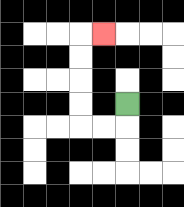{'start': '[5, 4]', 'end': '[4, 1]', 'path_directions': 'D,L,L,U,U,U,U,R', 'path_coordinates': '[[5, 4], [5, 5], [4, 5], [3, 5], [3, 4], [3, 3], [3, 2], [3, 1], [4, 1]]'}